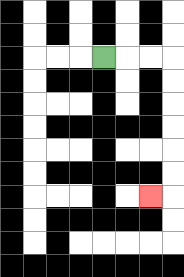{'start': '[4, 2]', 'end': '[6, 8]', 'path_directions': 'R,R,R,D,D,D,D,D,D,L', 'path_coordinates': '[[4, 2], [5, 2], [6, 2], [7, 2], [7, 3], [7, 4], [7, 5], [7, 6], [7, 7], [7, 8], [6, 8]]'}